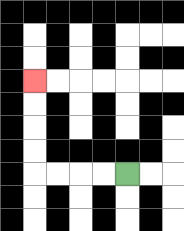{'start': '[5, 7]', 'end': '[1, 3]', 'path_directions': 'L,L,L,L,U,U,U,U', 'path_coordinates': '[[5, 7], [4, 7], [3, 7], [2, 7], [1, 7], [1, 6], [1, 5], [1, 4], [1, 3]]'}